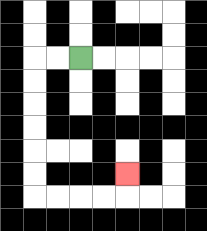{'start': '[3, 2]', 'end': '[5, 7]', 'path_directions': 'L,L,D,D,D,D,D,D,R,R,R,R,U', 'path_coordinates': '[[3, 2], [2, 2], [1, 2], [1, 3], [1, 4], [1, 5], [1, 6], [1, 7], [1, 8], [2, 8], [3, 8], [4, 8], [5, 8], [5, 7]]'}